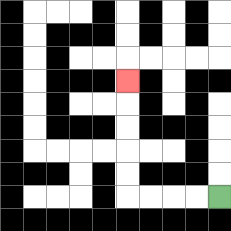{'start': '[9, 8]', 'end': '[5, 3]', 'path_directions': 'L,L,L,L,U,U,U,U,U', 'path_coordinates': '[[9, 8], [8, 8], [7, 8], [6, 8], [5, 8], [5, 7], [5, 6], [5, 5], [5, 4], [5, 3]]'}